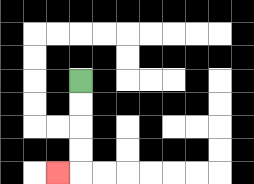{'start': '[3, 3]', 'end': '[2, 7]', 'path_directions': 'D,D,D,D,L', 'path_coordinates': '[[3, 3], [3, 4], [3, 5], [3, 6], [3, 7], [2, 7]]'}